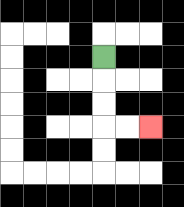{'start': '[4, 2]', 'end': '[6, 5]', 'path_directions': 'D,D,D,R,R', 'path_coordinates': '[[4, 2], [4, 3], [4, 4], [4, 5], [5, 5], [6, 5]]'}